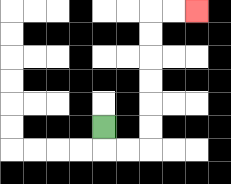{'start': '[4, 5]', 'end': '[8, 0]', 'path_directions': 'D,R,R,U,U,U,U,U,U,R,R', 'path_coordinates': '[[4, 5], [4, 6], [5, 6], [6, 6], [6, 5], [6, 4], [6, 3], [6, 2], [6, 1], [6, 0], [7, 0], [8, 0]]'}